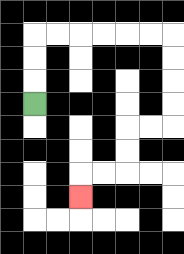{'start': '[1, 4]', 'end': '[3, 8]', 'path_directions': 'U,U,U,R,R,R,R,R,R,D,D,D,D,L,L,D,D,L,L,D', 'path_coordinates': '[[1, 4], [1, 3], [1, 2], [1, 1], [2, 1], [3, 1], [4, 1], [5, 1], [6, 1], [7, 1], [7, 2], [7, 3], [7, 4], [7, 5], [6, 5], [5, 5], [5, 6], [5, 7], [4, 7], [3, 7], [3, 8]]'}